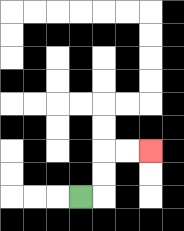{'start': '[3, 8]', 'end': '[6, 6]', 'path_directions': 'R,U,U,R,R', 'path_coordinates': '[[3, 8], [4, 8], [4, 7], [4, 6], [5, 6], [6, 6]]'}